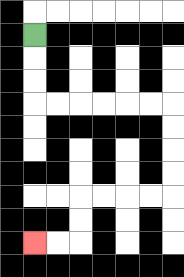{'start': '[1, 1]', 'end': '[1, 10]', 'path_directions': 'D,D,D,R,R,R,R,R,R,D,D,D,D,L,L,L,L,D,D,L,L', 'path_coordinates': '[[1, 1], [1, 2], [1, 3], [1, 4], [2, 4], [3, 4], [4, 4], [5, 4], [6, 4], [7, 4], [7, 5], [7, 6], [7, 7], [7, 8], [6, 8], [5, 8], [4, 8], [3, 8], [3, 9], [3, 10], [2, 10], [1, 10]]'}